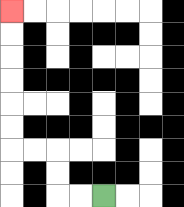{'start': '[4, 8]', 'end': '[0, 0]', 'path_directions': 'L,L,U,U,L,L,U,U,U,U,U,U', 'path_coordinates': '[[4, 8], [3, 8], [2, 8], [2, 7], [2, 6], [1, 6], [0, 6], [0, 5], [0, 4], [0, 3], [0, 2], [0, 1], [0, 0]]'}